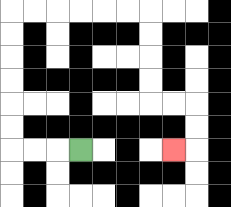{'start': '[3, 6]', 'end': '[7, 6]', 'path_directions': 'L,L,L,U,U,U,U,U,U,R,R,R,R,R,R,D,D,D,D,R,R,D,D,L', 'path_coordinates': '[[3, 6], [2, 6], [1, 6], [0, 6], [0, 5], [0, 4], [0, 3], [0, 2], [0, 1], [0, 0], [1, 0], [2, 0], [3, 0], [4, 0], [5, 0], [6, 0], [6, 1], [6, 2], [6, 3], [6, 4], [7, 4], [8, 4], [8, 5], [8, 6], [7, 6]]'}